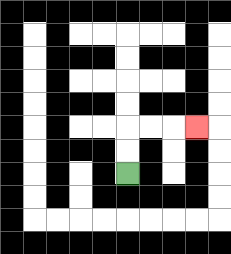{'start': '[5, 7]', 'end': '[8, 5]', 'path_directions': 'U,U,R,R,R', 'path_coordinates': '[[5, 7], [5, 6], [5, 5], [6, 5], [7, 5], [8, 5]]'}